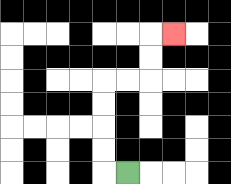{'start': '[5, 7]', 'end': '[7, 1]', 'path_directions': 'L,U,U,U,U,R,R,U,U,R', 'path_coordinates': '[[5, 7], [4, 7], [4, 6], [4, 5], [4, 4], [4, 3], [5, 3], [6, 3], [6, 2], [6, 1], [7, 1]]'}